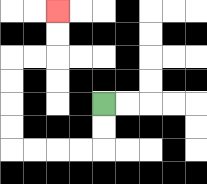{'start': '[4, 4]', 'end': '[2, 0]', 'path_directions': 'D,D,L,L,L,L,U,U,U,U,R,R,U,U', 'path_coordinates': '[[4, 4], [4, 5], [4, 6], [3, 6], [2, 6], [1, 6], [0, 6], [0, 5], [0, 4], [0, 3], [0, 2], [1, 2], [2, 2], [2, 1], [2, 0]]'}